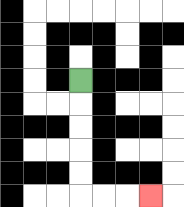{'start': '[3, 3]', 'end': '[6, 8]', 'path_directions': 'D,D,D,D,D,R,R,R', 'path_coordinates': '[[3, 3], [3, 4], [3, 5], [3, 6], [3, 7], [3, 8], [4, 8], [5, 8], [6, 8]]'}